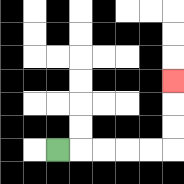{'start': '[2, 6]', 'end': '[7, 3]', 'path_directions': 'R,R,R,R,R,U,U,U', 'path_coordinates': '[[2, 6], [3, 6], [4, 6], [5, 6], [6, 6], [7, 6], [7, 5], [7, 4], [7, 3]]'}